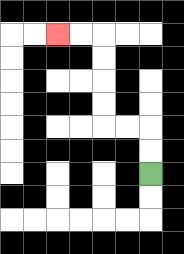{'start': '[6, 7]', 'end': '[2, 1]', 'path_directions': 'U,U,L,L,U,U,U,U,L,L', 'path_coordinates': '[[6, 7], [6, 6], [6, 5], [5, 5], [4, 5], [4, 4], [4, 3], [4, 2], [4, 1], [3, 1], [2, 1]]'}